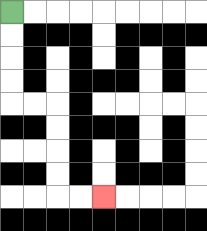{'start': '[0, 0]', 'end': '[4, 8]', 'path_directions': 'D,D,D,D,R,R,D,D,D,D,R,R', 'path_coordinates': '[[0, 0], [0, 1], [0, 2], [0, 3], [0, 4], [1, 4], [2, 4], [2, 5], [2, 6], [2, 7], [2, 8], [3, 8], [4, 8]]'}